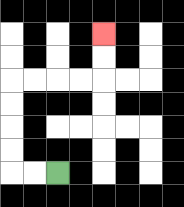{'start': '[2, 7]', 'end': '[4, 1]', 'path_directions': 'L,L,U,U,U,U,R,R,R,R,U,U', 'path_coordinates': '[[2, 7], [1, 7], [0, 7], [0, 6], [0, 5], [0, 4], [0, 3], [1, 3], [2, 3], [3, 3], [4, 3], [4, 2], [4, 1]]'}